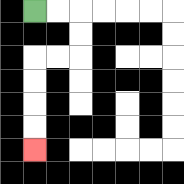{'start': '[1, 0]', 'end': '[1, 6]', 'path_directions': 'R,R,D,D,L,L,D,D,D,D', 'path_coordinates': '[[1, 0], [2, 0], [3, 0], [3, 1], [3, 2], [2, 2], [1, 2], [1, 3], [1, 4], [1, 5], [1, 6]]'}